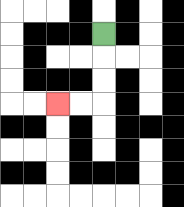{'start': '[4, 1]', 'end': '[2, 4]', 'path_directions': 'D,D,D,L,L', 'path_coordinates': '[[4, 1], [4, 2], [4, 3], [4, 4], [3, 4], [2, 4]]'}